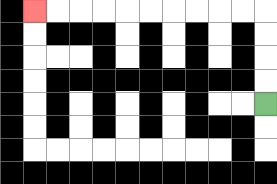{'start': '[11, 4]', 'end': '[1, 0]', 'path_directions': 'U,U,U,U,L,L,L,L,L,L,L,L,L,L', 'path_coordinates': '[[11, 4], [11, 3], [11, 2], [11, 1], [11, 0], [10, 0], [9, 0], [8, 0], [7, 0], [6, 0], [5, 0], [4, 0], [3, 0], [2, 0], [1, 0]]'}